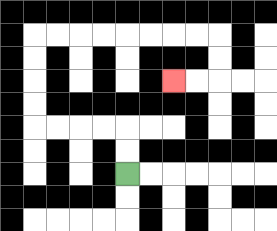{'start': '[5, 7]', 'end': '[7, 3]', 'path_directions': 'U,U,L,L,L,L,U,U,U,U,R,R,R,R,R,R,R,R,D,D,L,L', 'path_coordinates': '[[5, 7], [5, 6], [5, 5], [4, 5], [3, 5], [2, 5], [1, 5], [1, 4], [1, 3], [1, 2], [1, 1], [2, 1], [3, 1], [4, 1], [5, 1], [6, 1], [7, 1], [8, 1], [9, 1], [9, 2], [9, 3], [8, 3], [7, 3]]'}